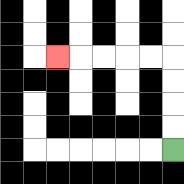{'start': '[7, 6]', 'end': '[2, 2]', 'path_directions': 'U,U,U,U,L,L,L,L,L', 'path_coordinates': '[[7, 6], [7, 5], [7, 4], [7, 3], [7, 2], [6, 2], [5, 2], [4, 2], [3, 2], [2, 2]]'}